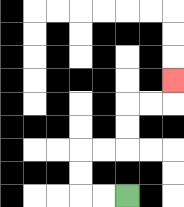{'start': '[5, 8]', 'end': '[7, 3]', 'path_directions': 'L,L,U,U,R,R,U,U,R,R,U', 'path_coordinates': '[[5, 8], [4, 8], [3, 8], [3, 7], [3, 6], [4, 6], [5, 6], [5, 5], [5, 4], [6, 4], [7, 4], [7, 3]]'}